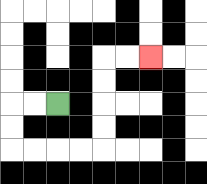{'start': '[2, 4]', 'end': '[6, 2]', 'path_directions': 'L,L,D,D,R,R,R,R,U,U,U,U,R,R', 'path_coordinates': '[[2, 4], [1, 4], [0, 4], [0, 5], [0, 6], [1, 6], [2, 6], [3, 6], [4, 6], [4, 5], [4, 4], [4, 3], [4, 2], [5, 2], [6, 2]]'}